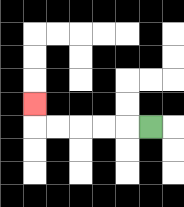{'start': '[6, 5]', 'end': '[1, 4]', 'path_directions': 'L,L,L,L,L,U', 'path_coordinates': '[[6, 5], [5, 5], [4, 5], [3, 5], [2, 5], [1, 5], [1, 4]]'}